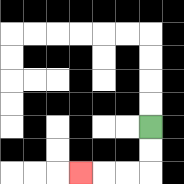{'start': '[6, 5]', 'end': '[3, 7]', 'path_directions': 'D,D,L,L,L', 'path_coordinates': '[[6, 5], [6, 6], [6, 7], [5, 7], [4, 7], [3, 7]]'}